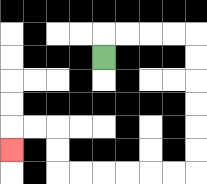{'start': '[4, 2]', 'end': '[0, 6]', 'path_directions': 'U,R,R,R,R,D,D,D,D,D,D,L,L,L,L,L,L,U,U,L,L,D', 'path_coordinates': '[[4, 2], [4, 1], [5, 1], [6, 1], [7, 1], [8, 1], [8, 2], [8, 3], [8, 4], [8, 5], [8, 6], [8, 7], [7, 7], [6, 7], [5, 7], [4, 7], [3, 7], [2, 7], [2, 6], [2, 5], [1, 5], [0, 5], [0, 6]]'}